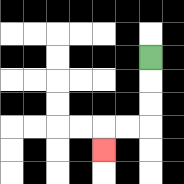{'start': '[6, 2]', 'end': '[4, 6]', 'path_directions': 'D,D,D,L,L,D', 'path_coordinates': '[[6, 2], [6, 3], [6, 4], [6, 5], [5, 5], [4, 5], [4, 6]]'}